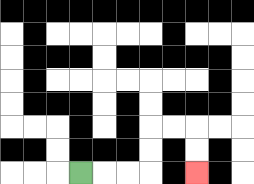{'start': '[3, 7]', 'end': '[8, 7]', 'path_directions': 'R,R,R,U,U,R,R,D,D', 'path_coordinates': '[[3, 7], [4, 7], [5, 7], [6, 7], [6, 6], [6, 5], [7, 5], [8, 5], [8, 6], [8, 7]]'}